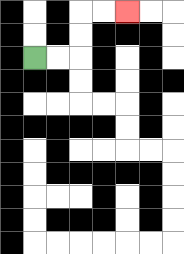{'start': '[1, 2]', 'end': '[5, 0]', 'path_directions': 'R,R,U,U,R,R', 'path_coordinates': '[[1, 2], [2, 2], [3, 2], [3, 1], [3, 0], [4, 0], [5, 0]]'}